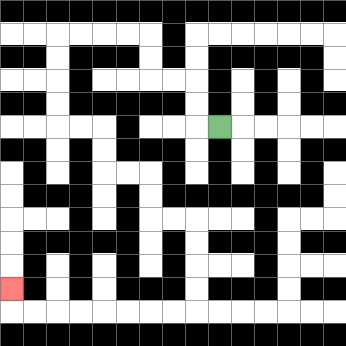{'start': '[9, 5]', 'end': '[0, 12]', 'path_directions': 'L,U,U,L,L,U,U,L,L,L,L,D,D,D,D,R,R,D,D,R,R,D,D,R,R,D,D,D,D,L,L,L,L,L,L,L,L,U', 'path_coordinates': '[[9, 5], [8, 5], [8, 4], [8, 3], [7, 3], [6, 3], [6, 2], [6, 1], [5, 1], [4, 1], [3, 1], [2, 1], [2, 2], [2, 3], [2, 4], [2, 5], [3, 5], [4, 5], [4, 6], [4, 7], [5, 7], [6, 7], [6, 8], [6, 9], [7, 9], [8, 9], [8, 10], [8, 11], [8, 12], [8, 13], [7, 13], [6, 13], [5, 13], [4, 13], [3, 13], [2, 13], [1, 13], [0, 13], [0, 12]]'}